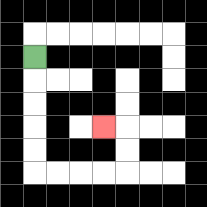{'start': '[1, 2]', 'end': '[4, 5]', 'path_directions': 'D,D,D,D,D,R,R,R,R,U,U,L', 'path_coordinates': '[[1, 2], [1, 3], [1, 4], [1, 5], [1, 6], [1, 7], [2, 7], [3, 7], [4, 7], [5, 7], [5, 6], [5, 5], [4, 5]]'}